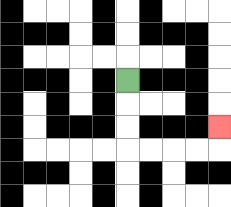{'start': '[5, 3]', 'end': '[9, 5]', 'path_directions': 'D,D,D,R,R,R,R,U', 'path_coordinates': '[[5, 3], [5, 4], [5, 5], [5, 6], [6, 6], [7, 6], [8, 6], [9, 6], [9, 5]]'}